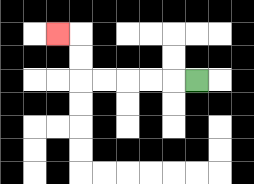{'start': '[8, 3]', 'end': '[2, 1]', 'path_directions': 'L,L,L,L,L,U,U,L', 'path_coordinates': '[[8, 3], [7, 3], [6, 3], [5, 3], [4, 3], [3, 3], [3, 2], [3, 1], [2, 1]]'}